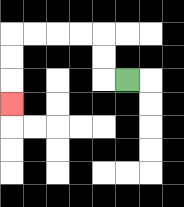{'start': '[5, 3]', 'end': '[0, 4]', 'path_directions': 'L,U,U,L,L,L,L,D,D,D', 'path_coordinates': '[[5, 3], [4, 3], [4, 2], [4, 1], [3, 1], [2, 1], [1, 1], [0, 1], [0, 2], [0, 3], [0, 4]]'}